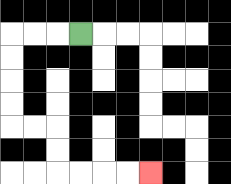{'start': '[3, 1]', 'end': '[6, 7]', 'path_directions': 'L,L,L,D,D,D,D,R,R,D,D,R,R,R,R', 'path_coordinates': '[[3, 1], [2, 1], [1, 1], [0, 1], [0, 2], [0, 3], [0, 4], [0, 5], [1, 5], [2, 5], [2, 6], [2, 7], [3, 7], [4, 7], [5, 7], [6, 7]]'}